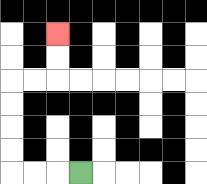{'start': '[3, 7]', 'end': '[2, 1]', 'path_directions': 'L,L,L,U,U,U,U,R,R,U,U', 'path_coordinates': '[[3, 7], [2, 7], [1, 7], [0, 7], [0, 6], [0, 5], [0, 4], [0, 3], [1, 3], [2, 3], [2, 2], [2, 1]]'}